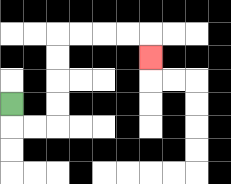{'start': '[0, 4]', 'end': '[6, 2]', 'path_directions': 'D,R,R,U,U,U,U,R,R,R,R,D', 'path_coordinates': '[[0, 4], [0, 5], [1, 5], [2, 5], [2, 4], [2, 3], [2, 2], [2, 1], [3, 1], [4, 1], [5, 1], [6, 1], [6, 2]]'}